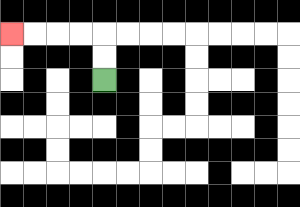{'start': '[4, 3]', 'end': '[0, 1]', 'path_directions': 'U,U,L,L,L,L', 'path_coordinates': '[[4, 3], [4, 2], [4, 1], [3, 1], [2, 1], [1, 1], [0, 1]]'}